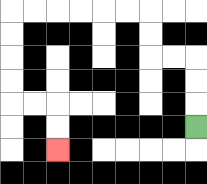{'start': '[8, 5]', 'end': '[2, 6]', 'path_directions': 'U,U,U,L,L,U,U,L,L,L,L,L,L,D,D,D,D,R,R,D,D', 'path_coordinates': '[[8, 5], [8, 4], [8, 3], [8, 2], [7, 2], [6, 2], [6, 1], [6, 0], [5, 0], [4, 0], [3, 0], [2, 0], [1, 0], [0, 0], [0, 1], [0, 2], [0, 3], [0, 4], [1, 4], [2, 4], [2, 5], [2, 6]]'}